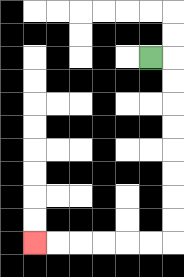{'start': '[6, 2]', 'end': '[1, 10]', 'path_directions': 'R,D,D,D,D,D,D,D,D,L,L,L,L,L,L', 'path_coordinates': '[[6, 2], [7, 2], [7, 3], [7, 4], [7, 5], [7, 6], [7, 7], [7, 8], [7, 9], [7, 10], [6, 10], [5, 10], [4, 10], [3, 10], [2, 10], [1, 10]]'}